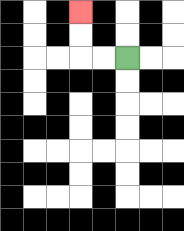{'start': '[5, 2]', 'end': '[3, 0]', 'path_directions': 'L,L,U,U', 'path_coordinates': '[[5, 2], [4, 2], [3, 2], [3, 1], [3, 0]]'}